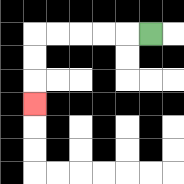{'start': '[6, 1]', 'end': '[1, 4]', 'path_directions': 'L,L,L,L,L,D,D,D', 'path_coordinates': '[[6, 1], [5, 1], [4, 1], [3, 1], [2, 1], [1, 1], [1, 2], [1, 3], [1, 4]]'}